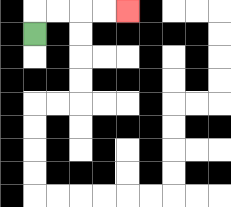{'start': '[1, 1]', 'end': '[5, 0]', 'path_directions': 'U,R,R,R,R', 'path_coordinates': '[[1, 1], [1, 0], [2, 0], [3, 0], [4, 0], [5, 0]]'}